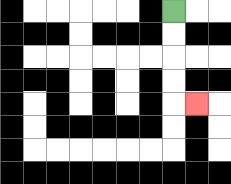{'start': '[7, 0]', 'end': '[8, 4]', 'path_directions': 'D,D,D,D,R', 'path_coordinates': '[[7, 0], [7, 1], [7, 2], [7, 3], [7, 4], [8, 4]]'}